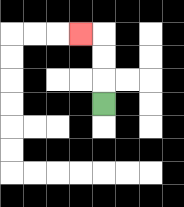{'start': '[4, 4]', 'end': '[3, 1]', 'path_directions': 'U,U,U,L', 'path_coordinates': '[[4, 4], [4, 3], [4, 2], [4, 1], [3, 1]]'}